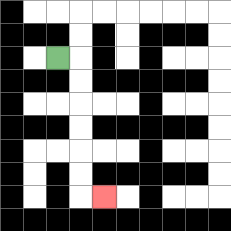{'start': '[2, 2]', 'end': '[4, 8]', 'path_directions': 'R,D,D,D,D,D,D,R', 'path_coordinates': '[[2, 2], [3, 2], [3, 3], [3, 4], [3, 5], [3, 6], [3, 7], [3, 8], [4, 8]]'}